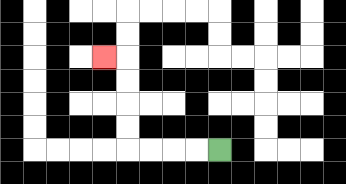{'start': '[9, 6]', 'end': '[4, 2]', 'path_directions': 'L,L,L,L,U,U,U,U,L', 'path_coordinates': '[[9, 6], [8, 6], [7, 6], [6, 6], [5, 6], [5, 5], [5, 4], [5, 3], [5, 2], [4, 2]]'}